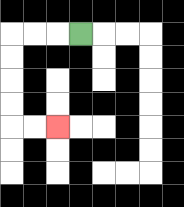{'start': '[3, 1]', 'end': '[2, 5]', 'path_directions': 'L,L,L,D,D,D,D,R,R', 'path_coordinates': '[[3, 1], [2, 1], [1, 1], [0, 1], [0, 2], [0, 3], [0, 4], [0, 5], [1, 5], [2, 5]]'}